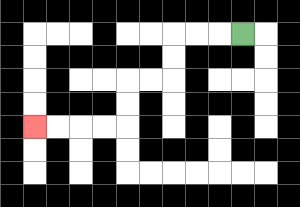{'start': '[10, 1]', 'end': '[1, 5]', 'path_directions': 'L,L,L,D,D,L,L,D,D,L,L,L,L', 'path_coordinates': '[[10, 1], [9, 1], [8, 1], [7, 1], [7, 2], [7, 3], [6, 3], [5, 3], [5, 4], [5, 5], [4, 5], [3, 5], [2, 5], [1, 5]]'}